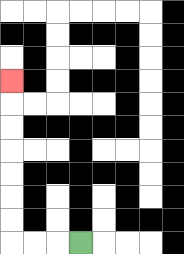{'start': '[3, 10]', 'end': '[0, 3]', 'path_directions': 'L,L,L,U,U,U,U,U,U,U', 'path_coordinates': '[[3, 10], [2, 10], [1, 10], [0, 10], [0, 9], [0, 8], [0, 7], [0, 6], [0, 5], [0, 4], [0, 3]]'}